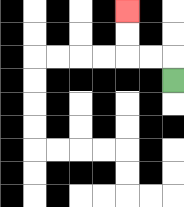{'start': '[7, 3]', 'end': '[5, 0]', 'path_directions': 'U,L,L,U,U', 'path_coordinates': '[[7, 3], [7, 2], [6, 2], [5, 2], [5, 1], [5, 0]]'}